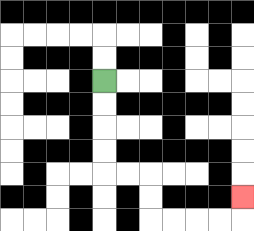{'start': '[4, 3]', 'end': '[10, 8]', 'path_directions': 'D,D,D,D,R,R,D,D,R,R,R,R,U', 'path_coordinates': '[[4, 3], [4, 4], [4, 5], [4, 6], [4, 7], [5, 7], [6, 7], [6, 8], [6, 9], [7, 9], [8, 9], [9, 9], [10, 9], [10, 8]]'}